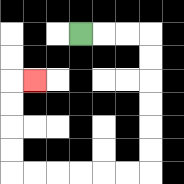{'start': '[3, 1]', 'end': '[1, 3]', 'path_directions': 'R,R,R,D,D,D,D,D,D,L,L,L,L,L,L,U,U,U,U,R', 'path_coordinates': '[[3, 1], [4, 1], [5, 1], [6, 1], [6, 2], [6, 3], [6, 4], [6, 5], [6, 6], [6, 7], [5, 7], [4, 7], [3, 7], [2, 7], [1, 7], [0, 7], [0, 6], [0, 5], [0, 4], [0, 3], [1, 3]]'}